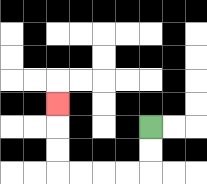{'start': '[6, 5]', 'end': '[2, 4]', 'path_directions': 'D,D,L,L,L,L,U,U,U', 'path_coordinates': '[[6, 5], [6, 6], [6, 7], [5, 7], [4, 7], [3, 7], [2, 7], [2, 6], [2, 5], [2, 4]]'}